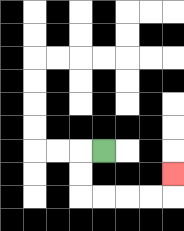{'start': '[4, 6]', 'end': '[7, 7]', 'path_directions': 'L,D,D,R,R,R,R,U', 'path_coordinates': '[[4, 6], [3, 6], [3, 7], [3, 8], [4, 8], [5, 8], [6, 8], [7, 8], [7, 7]]'}